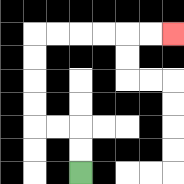{'start': '[3, 7]', 'end': '[7, 1]', 'path_directions': 'U,U,L,L,U,U,U,U,R,R,R,R,R,R', 'path_coordinates': '[[3, 7], [3, 6], [3, 5], [2, 5], [1, 5], [1, 4], [1, 3], [1, 2], [1, 1], [2, 1], [3, 1], [4, 1], [5, 1], [6, 1], [7, 1]]'}